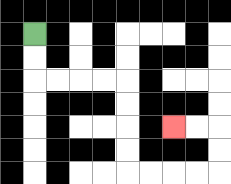{'start': '[1, 1]', 'end': '[7, 5]', 'path_directions': 'D,D,R,R,R,R,D,D,D,D,R,R,R,R,U,U,L,L', 'path_coordinates': '[[1, 1], [1, 2], [1, 3], [2, 3], [3, 3], [4, 3], [5, 3], [5, 4], [5, 5], [5, 6], [5, 7], [6, 7], [7, 7], [8, 7], [9, 7], [9, 6], [9, 5], [8, 5], [7, 5]]'}